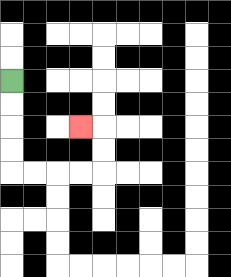{'start': '[0, 3]', 'end': '[3, 5]', 'path_directions': 'D,D,D,D,R,R,R,R,U,U,L', 'path_coordinates': '[[0, 3], [0, 4], [0, 5], [0, 6], [0, 7], [1, 7], [2, 7], [3, 7], [4, 7], [4, 6], [4, 5], [3, 5]]'}